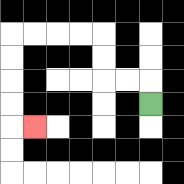{'start': '[6, 4]', 'end': '[1, 5]', 'path_directions': 'U,L,L,U,U,L,L,L,L,D,D,D,D,R', 'path_coordinates': '[[6, 4], [6, 3], [5, 3], [4, 3], [4, 2], [4, 1], [3, 1], [2, 1], [1, 1], [0, 1], [0, 2], [0, 3], [0, 4], [0, 5], [1, 5]]'}